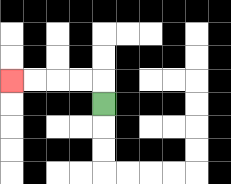{'start': '[4, 4]', 'end': '[0, 3]', 'path_directions': 'U,L,L,L,L', 'path_coordinates': '[[4, 4], [4, 3], [3, 3], [2, 3], [1, 3], [0, 3]]'}